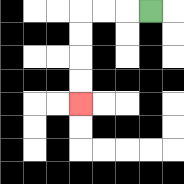{'start': '[6, 0]', 'end': '[3, 4]', 'path_directions': 'L,L,L,D,D,D,D', 'path_coordinates': '[[6, 0], [5, 0], [4, 0], [3, 0], [3, 1], [3, 2], [3, 3], [3, 4]]'}